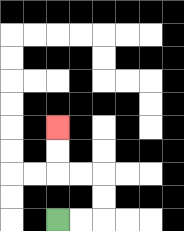{'start': '[2, 9]', 'end': '[2, 5]', 'path_directions': 'R,R,U,U,L,L,U,U', 'path_coordinates': '[[2, 9], [3, 9], [4, 9], [4, 8], [4, 7], [3, 7], [2, 7], [2, 6], [2, 5]]'}